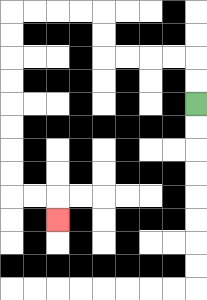{'start': '[8, 4]', 'end': '[2, 9]', 'path_directions': 'U,U,L,L,L,L,U,U,L,L,L,L,D,D,D,D,D,D,D,D,R,R,D', 'path_coordinates': '[[8, 4], [8, 3], [8, 2], [7, 2], [6, 2], [5, 2], [4, 2], [4, 1], [4, 0], [3, 0], [2, 0], [1, 0], [0, 0], [0, 1], [0, 2], [0, 3], [0, 4], [0, 5], [0, 6], [0, 7], [0, 8], [1, 8], [2, 8], [2, 9]]'}